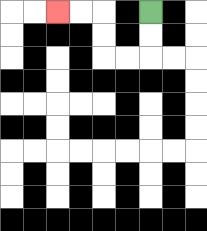{'start': '[6, 0]', 'end': '[2, 0]', 'path_directions': 'D,D,L,L,U,U,L,L', 'path_coordinates': '[[6, 0], [6, 1], [6, 2], [5, 2], [4, 2], [4, 1], [4, 0], [3, 0], [2, 0]]'}